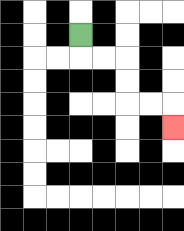{'start': '[3, 1]', 'end': '[7, 5]', 'path_directions': 'D,R,R,D,D,R,R,D', 'path_coordinates': '[[3, 1], [3, 2], [4, 2], [5, 2], [5, 3], [5, 4], [6, 4], [7, 4], [7, 5]]'}